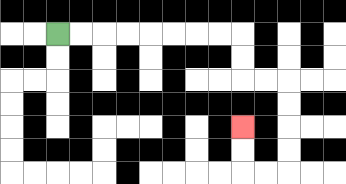{'start': '[2, 1]', 'end': '[10, 5]', 'path_directions': 'R,R,R,R,R,R,R,R,D,D,R,R,D,D,D,D,L,L,U,U', 'path_coordinates': '[[2, 1], [3, 1], [4, 1], [5, 1], [6, 1], [7, 1], [8, 1], [9, 1], [10, 1], [10, 2], [10, 3], [11, 3], [12, 3], [12, 4], [12, 5], [12, 6], [12, 7], [11, 7], [10, 7], [10, 6], [10, 5]]'}